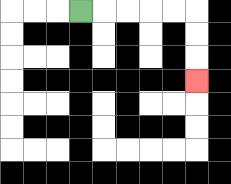{'start': '[3, 0]', 'end': '[8, 3]', 'path_directions': 'R,R,R,R,R,D,D,D', 'path_coordinates': '[[3, 0], [4, 0], [5, 0], [6, 0], [7, 0], [8, 0], [8, 1], [8, 2], [8, 3]]'}